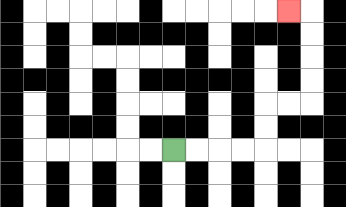{'start': '[7, 6]', 'end': '[12, 0]', 'path_directions': 'R,R,R,R,U,U,R,R,U,U,U,U,L', 'path_coordinates': '[[7, 6], [8, 6], [9, 6], [10, 6], [11, 6], [11, 5], [11, 4], [12, 4], [13, 4], [13, 3], [13, 2], [13, 1], [13, 0], [12, 0]]'}